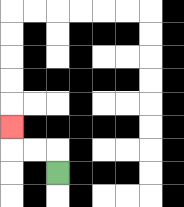{'start': '[2, 7]', 'end': '[0, 5]', 'path_directions': 'U,L,L,U', 'path_coordinates': '[[2, 7], [2, 6], [1, 6], [0, 6], [0, 5]]'}